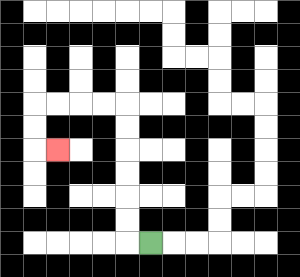{'start': '[6, 10]', 'end': '[2, 6]', 'path_directions': 'L,U,U,U,U,U,U,L,L,L,L,D,D,R', 'path_coordinates': '[[6, 10], [5, 10], [5, 9], [5, 8], [5, 7], [5, 6], [5, 5], [5, 4], [4, 4], [3, 4], [2, 4], [1, 4], [1, 5], [1, 6], [2, 6]]'}